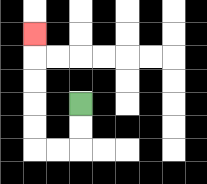{'start': '[3, 4]', 'end': '[1, 1]', 'path_directions': 'D,D,L,L,U,U,U,U,U', 'path_coordinates': '[[3, 4], [3, 5], [3, 6], [2, 6], [1, 6], [1, 5], [1, 4], [1, 3], [1, 2], [1, 1]]'}